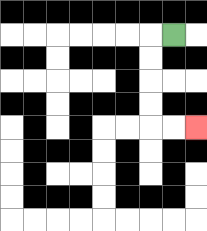{'start': '[7, 1]', 'end': '[8, 5]', 'path_directions': 'L,D,D,D,D,R,R', 'path_coordinates': '[[7, 1], [6, 1], [6, 2], [6, 3], [6, 4], [6, 5], [7, 5], [8, 5]]'}